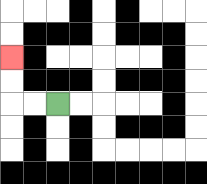{'start': '[2, 4]', 'end': '[0, 2]', 'path_directions': 'L,L,U,U', 'path_coordinates': '[[2, 4], [1, 4], [0, 4], [0, 3], [0, 2]]'}